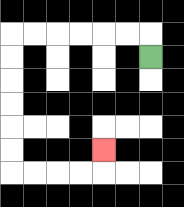{'start': '[6, 2]', 'end': '[4, 6]', 'path_directions': 'U,L,L,L,L,L,L,D,D,D,D,D,D,R,R,R,R,U', 'path_coordinates': '[[6, 2], [6, 1], [5, 1], [4, 1], [3, 1], [2, 1], [1, 1], [0, 1], [0, 2], [0, 3], [0, 4], [0, 5], [0, 6], [0, 7], [1, 7], [2, 7], [3, 7], [4, 7], [4, 6]]'}